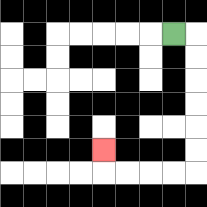{'start': '[7, 1]', 'end': '[4, 6]', 'path_directions': 'R,D,D,D,D,D,D,L,L,L,L,U', 'path_coordinates': '[[7, 1], [8, 1], [8, 2], [8, 3], [8, 4], [8, 5], [8, 6], [8, 7], [7, 7], [6, 7], [5, 7], [4, 7], [4, 6]]'}